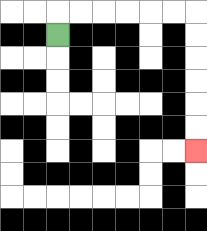{'start': '[2, 1]', 'end': '[8, 6]', 'path_directions': 'U,R,R,R,R,R,R,D,D,D,D,D,D', 'path_coordinates': '[[2, 1], [2, 0], [3, 0], [4, 0], [5, 0], [6, 0], [7, 0], [8, 0], [8, 1], [8, 2], [8, 3], [8, 4], [8, 5], [8, 6]]'}